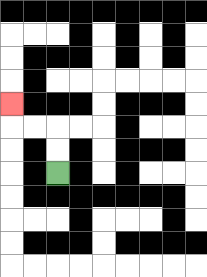{'start': '[2, 7]', 'end': '[0, 4]', 'path_directions': 'U,U,L,L,U', 'path_coordinates': '[[2, 7], [2, 6], [2, 5], [1, 5], [0, 5], [0, 4]]'}